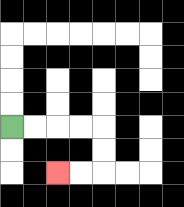{'start': '[0, 5]', 'end': '[2, 7]', 'path_directions': 'R,R,R,R,D,D,L,L', 'path_coordinates': '[[0, 5], [1, 5], [2, 5], [3, 5], [4, 5], [4, 6], [4, 7], [3, 7], [2, 7]]'}